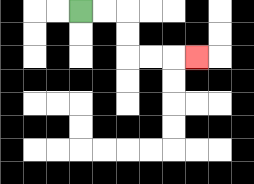{'start': '[3, 0]', 'end': '[8, 2]', 'path_directions': 'R,R,D,D,R,R,R', 'path_coordinates': '[[3, 0], [4, 0], [5, 0], [5, 1], [5, 2], [6, 2], [7, 2], [8, 2]]'}